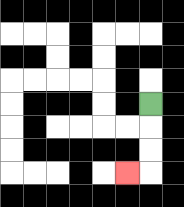{'start': '[6, 4]', 'end': '[5, 7]', 'path_directions': 'D,D,D,L', 'path_coordinates': '[[6, 4], [6, 5], [6, 6], [6, 7], [5, 7]]'}